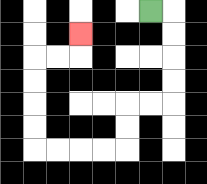{'start': '[6, 0]', 'end': '[3, 1]', 'path_directions': 'R,D,D,D,D,L,L,D,D,L,L,L,L,U,U,U,U,R,R,U', 'path_coordinates': '[[6, 0], [7, 0], [7, 1], [7, 2], [7, 3], [7, 4], [6, 4], [5, 4], [5, 5], [5, 6], [4, 6], [3, 6], [2, 6], [1, 6], [1, 5], [1, 4], [1, 3], [1, 2], [2, 2], [3, 2], [3, 1]]'}